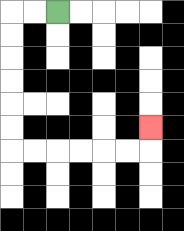{'start': '[2, 0]', 'end': '[6, 5]', 'path_directions': 'L,L,D,D,D,D,D,D,R,R,R,R,R,R,U', 'path_coordinates': '[[2, 0], [1, 0], [0, 0], [0, 1], [0, 2], [0, 3], [0, 4], [0, 5], [0, 6], [1, 6], [2, 6], [3, 6], [4, 6], [5, 6], [6, 6], [6, 5]]'}